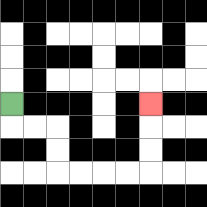{'start': '[0, 4]', 'end': '[6, 4]', 'path_directions': 'D,R,R,D,D,R,R,R,R,U,U,U', 'path_coordinates': '[[0, 4], [0, 5], [1, 5], [2, 5], [2, 6], [2, 7], [3, 7], [4, 7], [5, 7], [6, 7], [6, 6], [6, 5], [6, 4]]'}